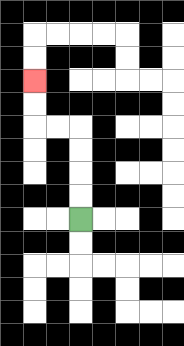{'start': '[3, 9]', 'end': '[1, 3]', 'path_directions': 'U,U,U,U,L,L,U,U', 'path_coordinates': '[[3, 9], [3, 8], [3, 7], [3, 6], [3, 5], [2, 5], [1, 5], [1, 4], [1, 3]]'}